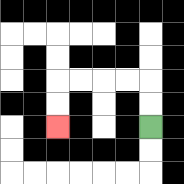{'start': '[6, 5]', 'end': '[2, 5]', 'path_directions': 'U,U,L,L,L,L,D,D', 'path_coordinates': '[[6, 5], [6, 4], [6, 3], [5, 3], [4, 3], [3, 3], [2, 3], [2, 4], [2, 5]]'}